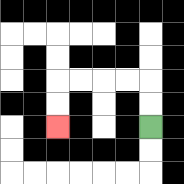{'start': '[6, 5]', 'end': '[2, 5]', 'path_directions': 'U,U,L,L,L,L,D,D', 'path_coordinates': '[[6, 5], [6, 4], [6, 3], [5, 3], [4, 3], [3, 3], [2, 3], [2, 4], [2, 5]]'}